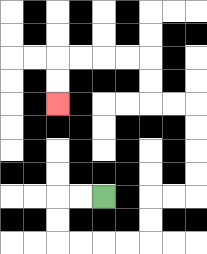{'start': '[4, 8]', 'end': '[2, 4]', 'path_directions': 'L,L,D,D,R,R,R,R,U,U,R,R,U,U,U,U,L,L,U,U,L,L,L,L,D,D', 'path_coordinates': '[[4, 8], [3, 8], [2, 8], [2, 9], [2, 10], [3, 10], [4, 10], [5, 10], [6, 10], [6, 9], [6, 8], [7, 8], [8, 8], [8, 7], [8, 6], [8, 5], [8, 4], [7, 4], [6, 4], [6, 3], [6, 2], [5, 2], [4, 2], [3, 2], [2, 2], [2, 3], [2, 4]]'}